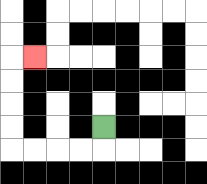{'start': '[4, 5]', 'end': '[1, 2]', 'path_directions': 'D,L,L,L,L,U,U,U,U,R', 'path_coordinates': '[[4, 5], [4, 6], [3, 6], [2, 6], [1, 6], [0, 6], [0, 5], [0, 4], [0, 3], [0, 2], [1, 2]]'}